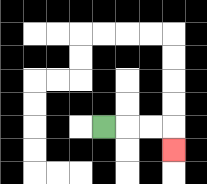{'start': '[4, 5]', 'end': '[7, 6]', 'path_directions': 'R,R,R,D', 'path_coordinates': '[[4, 5], [5, 5], [6, 5], [7, 5], [7, 6]]'}